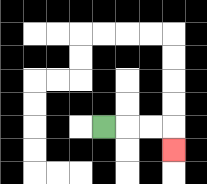{'start': '[4, 5]', 'end': '[7, 6]', 'path_directions': 'R,R,R,D', 'path_coordinates': '[[4, 5], [5, 5], [6, 5], [7, 5], [7, 6]]'}